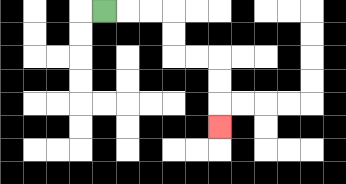{'start': '[4, 0]', 'end': '[9, 5]', 'path_directions': 'R,R,R,D,D,R,R,D,D,D', 'path_coordinates': '[[4, 0], [5, 0], [6, 0], [7, 0], [7, 1], [7, 2], [8, 2], [9, 2], [9, 3], [9, 4], [9, 5]]'}